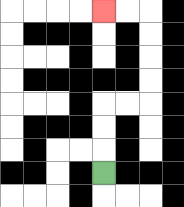{'start': '[4, 7]', 'end': '[4, 0]', 'path_directions': 'U,U,U,R,R,U,U,U,U,L,L', 'path_coordinates': '[[4, 7], [4, 6], [4, 5], [4, 4], [5, 4], [6, 4], [6, 3], [6, 2], [6, 1], [6, 0], [5, 0], [4, 0]]'}